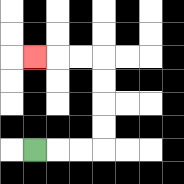{'start': '[1, 6]', 'end': '[1, 2]', 'path_directions': 'R,R,R,U,U,U,U,L,L,L', 'path_coordinates': '[[1, 6], [2, 6], [3, 6], [4, 6], [4, 5], [4, 4], [4, 3], [4, 2], [3, 2], [2, 2], [1, 2]]'}